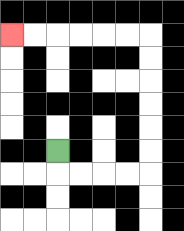{'start': '[2, 6]', 'end': '[0, 1]', 'path_directions': 'D,R,R,R,R,U,U,U,U,U,U,L,L,L,L,L,L', 'path_coordinates': '[[2, 6], [2, 7], [3, 7], [4, 7], [5, 7], [6, 7], [6, 6], [6, 5], [6, 4], [6, 3], [6, 2], [6, 1], [5, 1], [4, 1], [3, 1], [2, 1], [1, 1], [0, 1]]'}